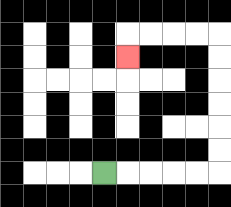{'start': '[4, 7]', 'end': '[5, 2]', 'path_directions': 'R,R,R,R,R,U,U,U,U,U,U,L,L,L,L,D', 'path_coordinates': '[[4, 7], [5, 7], [6, 7], [7, 7], [8, 7], [9, 7], [9, 6], [9, 5], [9, 4], [9, 3], [9, 2], [9, 1], [8, 1], [7, 1], [6, 1], [5, 1], [5, 2]]'}